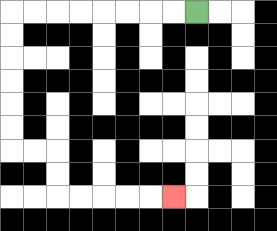{'start': '[8, 0]', 'end': '[7, 8]', 'path_directions': 'L,L,L,L,L,L,L,L,D,D,D,D,D,D,R,R,D,D,R,R,R,R,R', 'path_coordinates': '[[8, 0], [7, 0], [6, 0], [5, 0], [4, 0], [3, 0], [2, 0], [1, 0], [0, 0], [0, 1], [0, 2], [0, 3], [0, 4], [0, 5], [0, 6], [1, 6], [2, 6], [2, 7], [2, 8], [3, 8], [4, 8], [5, 8], [6, 8], [7, 8]]'}